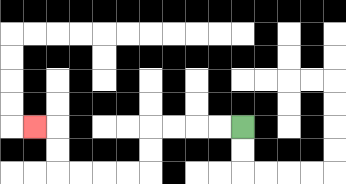{'start': '[10, 5]', 'end': '[1, 5]', 'path_directions': 'L,L,L,L,D,D,L,L,L,L,U,U,L', 'path_coordinates': '[[10, 5], [9, 5], [8, 5], [7, 5], [6, 5], [6, 6], [6, 7], [5, 7], [4, 7], [3, 7], [2, 7], [2, 6], [2, 5], [1, 5]]'}